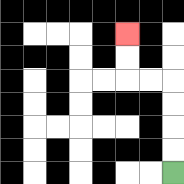{'start': '[7, 7]', 'end': '[5, 1]', 'path_directions': 'U,U,U,U,L,L,U,U', 'path_coordinates': '[[7, 7], [7, 6], [7, 5], [7, 4], [7, 3], [6, 3], [5, 3], [5, 2], [5, 1]]'}